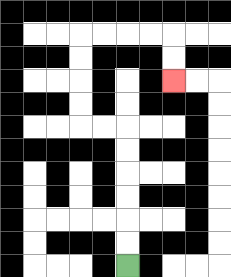{'start': '[5, 11]', 'end': '[7, 3]', 'path_directions': 'U,U,U,U,U,U,L,L,U,U,U,U,R,R,R,R,D,D', 'path_coordinates': '[[5, 11], [5, 10], [5, 9], [5, 8], [5, 7], [5, 6], [5, 5], [4, 5], [3, 5], [3, 4], [3, 3], [3, 2], [3, 1], [4, 1], [5, 1], [6, 1], [7, 1], [7, 2], [7, 3]]'}